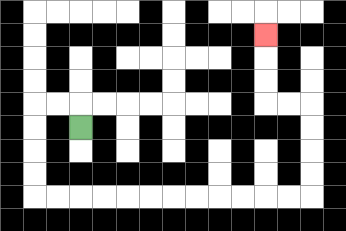{'start': '[3, 5]', 'end': '[11, 1]', 'path_directions': 'U,L,L,D,D,D,D,R,R,R,R,R,R,R,R,R,R,R,R,U,U,U,U,L,L,U,U,U', 'path_coordinates': '[[3, 5], [3, 4], [2, 4], [1, 4], [1, 5], [1, 6], [1, 7], [1, 8], [2, 8], [3, 8], [4, 8], [5, 8], [6, 8], [7, 8], [8, 8], [9, 8], [10, 8], [11, 8], [12, 8], [13, 8], [13, 7], [13, 6], [13, 5], [13, 4], [12, 4], [11, 4], [11, 3], [11, 2], [11, 1]]'}